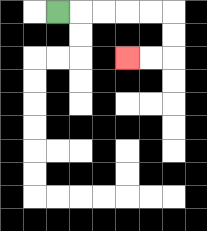{'start': '[2, 0]', 'end': '[5, 2]', 'path_directions': 'R,R,R,R,R,D,D,L,L', 'path_coordinates': '[[2, 0], [3, 0], [4, 0], [5, 0], [6, 0], [7, 0], [7, 1], [7, 2], [6, 2], [5, 2]]'}